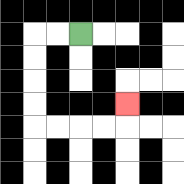{'start': '[3, 1]', 'end': '[5, 4]', 'path_directions': 'L,L,D,D,D,D,R,R,R,R,U', 'path_coordinates': '[[3, 1], [2, 1], [1, 1], [1, 2], [1, 3], [1, 4], [1, 5], [2, 5], [3, 5], [4, 5], [5, 5], [5, 4]]'}